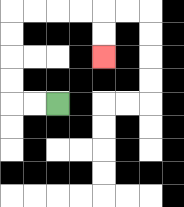{'start': '[2, 4]', 'end': '[4, 2]', 'path_directions': 'L,L,U,U,U,U,R,R,R,R,D,D', 'path_coordinates': '[[2, 4], [1, 4], [0, 4], [0, 3], [0, 2], [0, 1], [0, 0], [1, 0], [2, 0], [3, 0], [4, 0], [4, 1], [4, 2]]'}